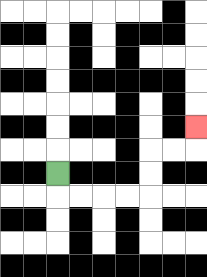{'start': '[2, 7]', 'end': '[8, 5]', 'path_directions': 'D,R,R,R,R,U,U,R,R,U', 'path_coordinates': '[[2, 7], [2, 8], [3, 8], [4, 8], [5, 8], [6, 8], [6, 7], [6, 6], [7, 6], [8, 6], [8, 5]]'}